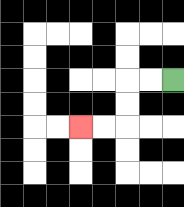{'start': '[7, 3]', 'end': '[3, 5]', 'path_directions': 'L,L,D,D,L,L', 'path_coordinates': '[[7, 3], [6, 3], [5, 3], [5, 4], [5, 5], [4, 5], [3, 5]]'}